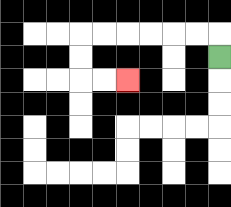{'start': '[9, 2]', 'end': '[5, 3]', 'path_directions': 'U,L,L,L,L,L,L,D,D,R,R', 'path_coordinates': '[[9, 2], [9, 1], [8, 1], [7, 1], [6, 1], [5, 1], [4, 1], [3, 1], [3, 2], [3, 3], [4, 3], [5, 3]]'}